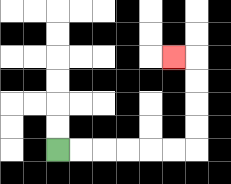{'start': '[2, 6]', 'end': '[7, 2]', 'path_directions': 'R,R,R,R,R,R,U,U,U,U,L', 'path_coordinates': '[[2, 6], [3, 6], [4, 6], [5, 6], [6, 6], [7, 6], [8, 6], [8, 5], [8, 4], [8, 3], [8, 2], [7, 2]]'}